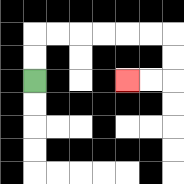{'start': '[1, 3]', 'end': '[5, 3]', 'path_directions': 'U,U,R,R,R,R,R,R,D,D,L,L', 'path_coordinates': '[[1, 3], [1, 2], [1, 1], [2, 1], [3, 1], [4, 1], [5, 1], [6, 1], [7, 1], [7, 2], [7, 3], [6, 3], [5, 3]]'}